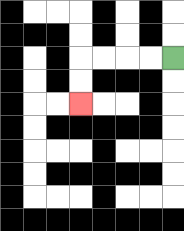{'start': '[7, 2]', 'end': '[3, 4]', 'path_directions': 'L,L,L,L,D,D', 'path_coordinates': '[[7, 2], [6, 2], [5, 2], [4, 2], [3, 2], [3, 3], [3, 4]]'}